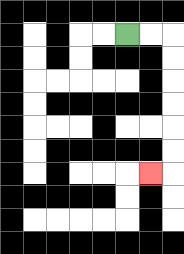{'start': '[5, 1]', 'end': '[6, 7]', 'path_directions': 'R,R,D,D,D,D,D,D,L', 'path_coordinates': '[[5, 1], [6, 1], [7, 1], [7, 2], [7, 3], [7, 4], [7, 5], [7, 6], [7, 7], [6, 7]]'}